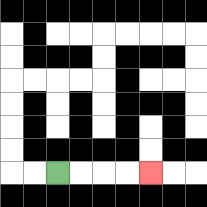{'start': '[2, 7]', 'end': '[6, 7]', 'path_directions': 'R,R,R,R', 'path_coordinates': '[[2, 7], [3, 7], [4, 7], [5, 7], [6, 7]]'}